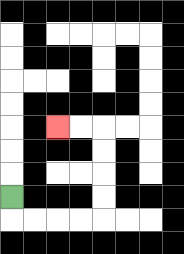{'start': '[0, 8]', 'end': '[2, 5]', 'path_directions': 'D,R,R,R,R,U,U,U,U,L,L', 'path_coordinates': '[[0, 8], [0, 9], [1, 9], [2, 9], [3, 9], [4, 9], [4, 8], [4, 7], [4, 6], [4, 5], [3, 5], [2, 5]]'}